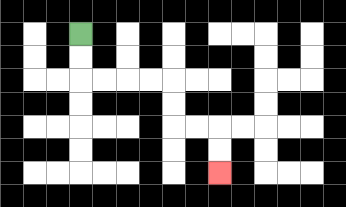{'start': '[3, 1]', 'end': '[9, 7]', 'path_directions': 'D,D,R,R,R,R,D,D,R,R,D,D', 'path_coordinates': '[[3, 1], [3, 2], [3, 3], [4, 3], [5, 3], [6, 3], [7, 3], [7, 4], [7, 5], [8, 5], [9, 5], [9, 6], [9, 7]]'}